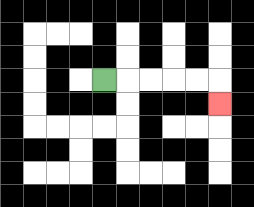{'start': '[4, 3]', 'end': '[9, 4]', 'path_directions': 'R,R,R,R,R,D', 'path_coordinates': '[[4, 3], [5, 3], [6, 3], [7, 3], [8, 3], [9, 3], [9, 4]]'}